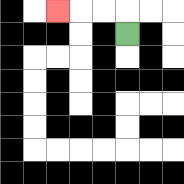{'start': '[5, 1]', 'end': '[2, 0]', 'path_directions': 'U,L,L,L', 'path_coordinates': '[[5, 1], [5, 0], [4, 0], [3, 0], [2, 0]]'}